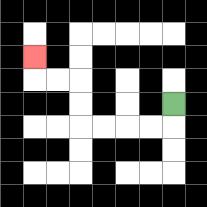{'start': '[7, 4]', 'end': '[1, 2]', 'path_directions': 'D,L,L,L,L,U,U,L,L,U', 'path_coordinates': '[[7, 4], [7, 5], [6, 5], [5, 5], [4, 5], [3, 5], [3, 4], [3, 3], [2, 3], [1, 3], [1, 2]]'}